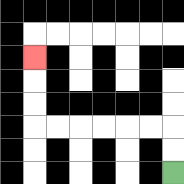{'start': '[7, 7]', 'end': '[1, 2]', 'path_directions': 'U,U,L,L,L,L,L,L,U,U,U', 'path_coordinates': '[[7, 7], [7, 6], [7, 5], [6, 5], [5, 5], [4, 5], [3, 5], [2, 5], [1, 5], [1, 4], [1, 3], [1, 2]]'}